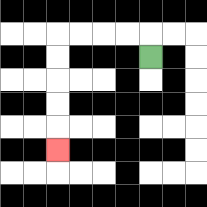{'start': '[6, 2]', 'end': '[2, 6]', 'path_directions': 'U,L,L,L,L,D,D,D,D,D', 'path_coordinates': '[[6, 2], [6, 1], [5, 1], [4, 1], [3, 1], [2, 1], [2, 2], [2, 3], [2, 4], [2, 5], [2, 6]]'}